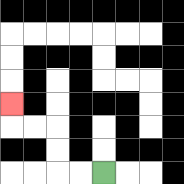{'start': '[4, 7]', 'end': '[0, 4]', 'path_directions': 'L,L,U,U,L,L,U', 'path_coordinates': '[[4, 7], [3, 7], [2, 7], [2, 6], [2, 5], [1, 5], [0, 5], [0, 4]]'}